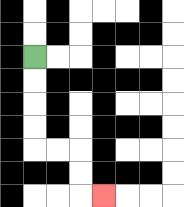{'start': '[1, 2]', 'end': '[4, 8]', 'path_directions': 'D,D,D,D,R,R,D,D,R', 'path_coordinates': '[[1, 2], [1, 3], [1, 4], [1, 5], [1, 6], [2, 6], [3, 6], [3, 7], [3, 8], [4, 8]]'}